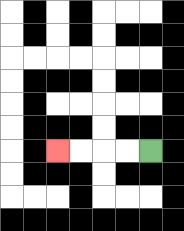{'start': '[6, 6]', 'end': '[2, 6]', 'path_directions': 'L,L,L,L', 'path_coordinates': '[[6, 6], [5, 6], [4, 6], [3, 6], [2, 6]]'}